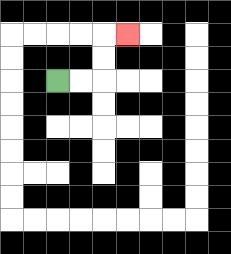{'start': '[2, 3]', 'end': '[5, 1]', 'path_directions': 'R,R,U,U,R', 'path_coordinates': '[[2, 3], [3, 3], [4, 3], [4, 2], [4, 1], [5, 1]]'}